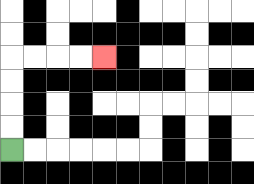{'start': '[0, 6]', 'end': '[4, 2]', 'path_directions': 'U,U,U,U,R,R,R,R', 'path_coordinates': '[[0, 6], [0, 5], [0, 4], [0, 3], [0, 2], [1, 2], [2, 2], [3, 2], [4, 2]]'}